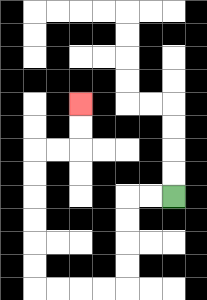{'start': '[7, 8]', 'end': '[3, 4]', 'path_directions': 'L,L,D,D,D,D,L,L,L,L,U,U,U,U,U,U,R,R,U,U', 'path_coordinates': '[[7, 8], [6, 8], [5, 8], [5, 9], [5, 10], [5, 11], [5, 12], [4, 12], [3, 12], [2, 12], [1, 12], [1, 11], [1, 10], [1, 9], [1, 8], [1, 7], [1, 6], [2, 6], [3, 6], [3, 5], [3, 4]]'}